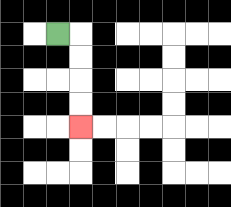{'start': '[2, 1]', 'end': '[3, 5]', 'path_directions': 'R,D,D,D,D', 'path_coordinates': '[[2, 1], [3, 1], [3, 2], [3, 3], [3, 4], [3, 5]]'}